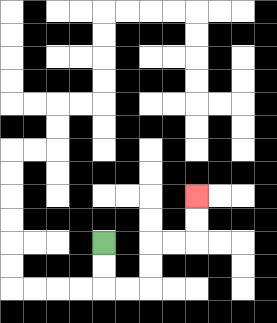{'start': '[4, 10]', 'end': '[8, 8]', 'path_directions': 'D,D,R,R,U,U,R,R,U,U', 'path_coordinates': '[[4, 10], [4, 11], [4, 12], [5, 12], [6, 12], [6, 11], [6, 10], [7, 10], [8, 10], [8, 9], [8, 8]]'}